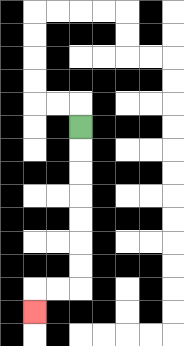{'start': '[3, 5]', 'end': '[1, 13]', 'path_directions': 'D,D,D,D,D,D,D,L,L,D', 'path_coordinates': '[[3, 5], [3, 6], [3, 7], [3, 8], [3, 9], [3, 10], [3, 11], [3, 12], [2, 12], [1, 12], [1, 13]]'}